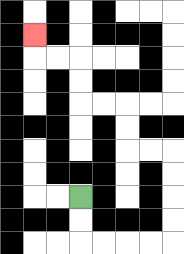{'start': '[3, 8]', 'end': '[1, 1]', 'path_directions': 'D,D,R,R,R,R,U,U,U,U,L,L,U,U,L,L,U,U,L,L,U', 'path_coordinates': '[[3, 8], [3, 9], [3, 10], [4, 10], [5, 10], [6, 10], [7, 10], [7, 9], [7, 8], [7, 7], [7, 6], [6, 6], [5, 6], [5, 5], [5, 4], [4, 4], [3, 4], [3, 3], [3, 2], [2, 2], [1, 2], [1, 1]]'}